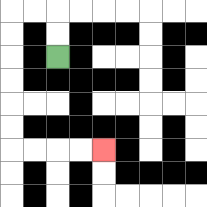{'start': '[2, 2]', 'end': '[4, 6]', 'path_directions': 'U,U,L,L,D,D,D,D,D,D,R,R,R,R', 'path_coordinates': '[[2, 2], [2, 1], [2, 0], [1, 0], [0, 0], [0, 1], [0, 2], [0, 3], [0, 4], [0, 5], [0, 6], [1, 6], [2, 6], [3, 6], [4, 6]]'}